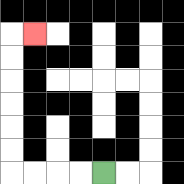{'start': '[4, 7]', 'end': '[1, 1]', 'path_directions': 'L,L,L,L,U,U,U,U,U,U,R', 'path_coordinates': '[[4, 7], [3, 7], [2, 7], [1, 7], [0, 7], [0, 6], [0, 5], [0, 4], [0, 3], [0, 2], [0, 1], [1, 1]]'}